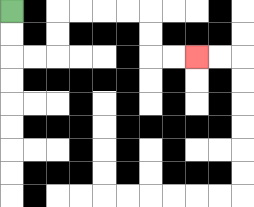{'start': '[0, 0]', 'end': '[8, 2]', 'path_directions': 'D,D,R,R,U,U,R,R,R,R,D,D,R,R', 'path_coordinates': '[[0, 0], [0, 1], [0, 2], [1, 2], [2, 2], [2, 1], [2, 0], [3, 0], [4, 0], [5, 0], [6, 0], [6, 1], [6, 2], [7, 2], [8, 2]]'}